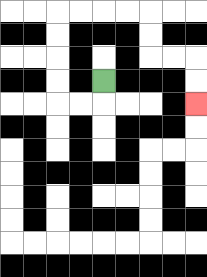{'start': '[4, 3]', 'end': '[8, 4]', 'path_directions': 'D,L,L,U,U,U,U,R,R,R,R,D,D,R,R,D,D', 'path_coordinates': '[[4, 3], [4, 4], [3, 4], [2, 4], [2, 3], [2, 2], [2, 1], [2, 0], [3, 0], [4, 0], [5, 0], [6, 0], [6, 1], [6, 2], [7, 2], [8, 2], [8, 3], [8, 4]]'}